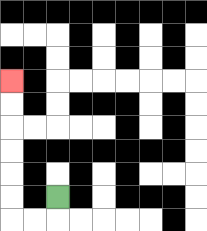{'start': '[2, 8]', 'end': '[0, 3]', 'path_directions': 'D,L,L,U,U,U,U,U,U', 'path_coordinates': '[[2, 8], [2, 9], [1, 9], [0, 9], [0, 8], [0, 7], [0, 6], [0, 5], [0, 4], [0, 3]]'}